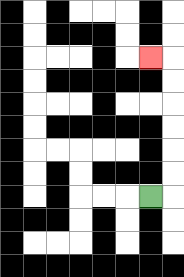{'start': '[6, 8]', 'end': '[6, 2]', 'path_directions': 'R,U,U,U,U,U,U,L', 'path_coordinates': '[[6, 8], [7, 8], [7, 7], [7, 6], [7, 5], [7, 4], [7, 3], [7, 2], [6, 2]]'}